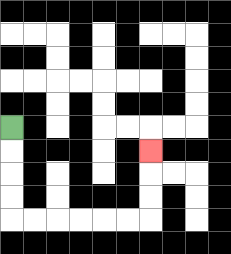{'start': '[0, 5]', 'end': '[6, 6]', 'path_directions': 'D,D,D,D,R,R,R,R,R,R,U,U,U', 'path_coordinates': '[[0, 5], [0, 6], [0, 7], [0, 8], [0, 9], [1, 9], [2, 9], [3, 9], [4, 9], [5, 9], [6, 9], [6, 8], [6, 7], [6, 6]]'}